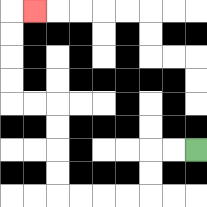{'start': '[8, 6]', 'end': '[1, 0]', 'path_directions': 'L,L,D,D,L,L,L,L,U,U,U,U,L,L,U,U,U,U,R', 'path_coordinates': '[[8, 6], [7, 6], [6, 6], [6, 7], [6, 8], [5, 8], [4, 8], [3, 8], [2, 8], [2, 7], [2, 6], [2, 5], [2, 4], [1, 4], [0, 4], [0, 3], [0, 2], [0, 1], [0, 0], [1, 0]]'}